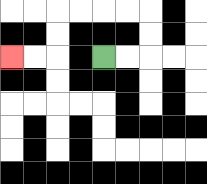{'start': '[4, 2]', 'end': '[0, 2]', 'path_directions': 'R,R,U,U,L,L,L,L,D,D,L,L', 'path_coordinates': '[[4, 2], [5, 2], [6, 2], [6, 1], [6, 0], [5, 0], [4, 0], [3, 0], [2, 0], [2, 1], [2, 2], [1, 2], [0, 2]]'}